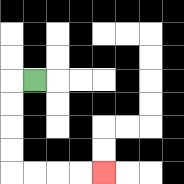{'start': '[1, 3]', 'end': '[4, 7]', 'path_directions': 'L,D,D,D,D,R,R,R,R', 'path_coordinates': '[[1, 3], [0, 3], [0, 4], [0, 5], [0, 6], [0, 7], [1, 7], [2, 7], [3, 7], [4, 7]]'}